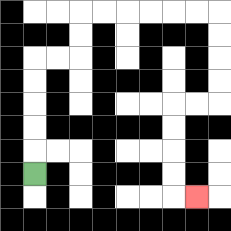{'start': '[1, 7]', 'end': '[8, 8]', 'path_directions': 'U,U,U,U,U,R,R,U,U,R,R,R,R,R,R,D,D,D,D,L,L,D,D,D,D,R', 'path_coordinates': '[[1, 7], [1, 6], [1, 5], [1, 4], [1, 3], [1, 2], [2, 2], [3, 2], [3, 1], [3, 0], [4, 0], [5, 0], [6, 0], [7, 0], [8, 0], [9, 0], [9, 1], [9, 2], [9, 3], [9, 4], [8, 4], [7, 4], [7, 5], [7, 6], [7, 7], [7, 8], [8, 8]]'}